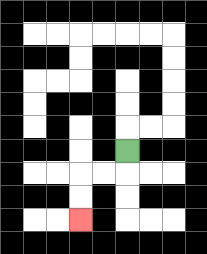{'start': '[5, 6]', 'end': '[3, 9]', 'path_directions': 'D,L,L,D,D', 'path_coordinates': '[[5, 6], [5, 7], [4, 7], [3, 7], [3, 8], [3, 9]]'}